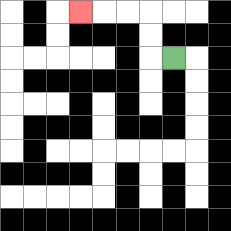{'start': '[7, 2]', 'end': '[3, 0]', 'path_directions': 'L,U,U,L,L,L', 'path_coordinates': '[[7, 2], [6, 2], [6, 1], [6, 0], [5, 0], [4, 0], [3, 0]]'}